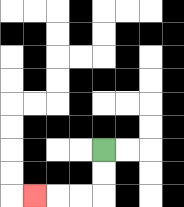{'start': '[4, 6]', 'end': '[1, 8]', 'path_directions': 'D,D,L,L,L', 'path_coordinates': '[[4, 6], [4, 7], [4, 8], [3, 8], [2, 8], [1, 8]]'}